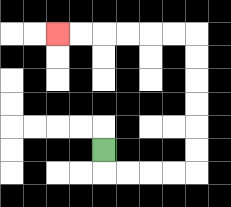{'start': '[4, 6]', 'end': '[2, 1]', 'path_directions': 'D,R,R,R,R,U,U,U,U,U,U,L,L,L,L,L,L', 'path_coordinates': '[[4, 6], [4, 7], [5, 7], [6, 7], [7, 7], [8, 7], [8, 6], [8, 5], [8, 4], [8, 3], [8, 2], [8, 1], [7, 1], [6, 1], [5, 1], [4, 1], [3, 1], [2, 1]]'}